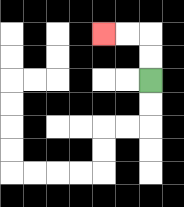{'start': '[6, 3]', 'end': '[4, 1]', 'path_directions': 'U,U,L,L', 'path_coordinates': '[[6, 3], [6, 2], [6, 1], [5, 1], [4, 1]]'}